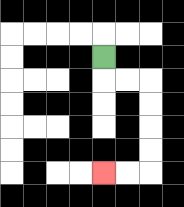{'start': '[4, 2]', 'end': '[4, 7]', 'path_directions': 'D,R,R,D,D,D,D,L,L', 'path_coordinates': '[[4, 2], [4, 3], [5, 3], [6, 3], [6, 4], [6, 5], [6, 6], [6, 7], [5, 7], [4, 7]]'}